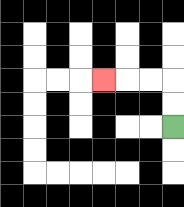{'start': '[7, 5]', 'end': '[4, 3]', 'path_directions': 'U,U,L,L,L', 'path_coordinates': '[[7, 5], [7, 4], [7, 3], [6, 3], [5, 3], [4, 3]]'}